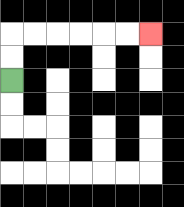{'start': '[0, 3]', 'end': '[6, 1]', 'path_directions': 'U,U,R,R,R,R,R,R', 'path_coordinates': '[[0, 3], [0, 2], [0, 1], [1, 1], [2, 1], [3, 1], [4, 1], [5, 1], [6, 1]]'}